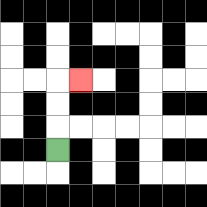{'start': '[2, 6]', 'end': '[3, 3]', 'path_directions': 'U,U,U,R', 'path_coordinates': '[[2, 6], [2, 5], [2, 4], [2, 3], [3, 3]]'}